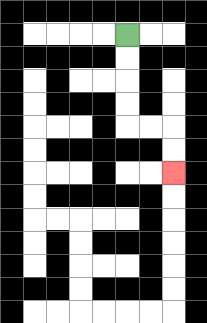{'start': '[5, 1]', 'end': '[7, 7]', 'path_directions': 'D,D,D,D,R,R,D,D', 'path_coordinates': '[[5, 1], [5, 2], [5, 3], [5, 4], [5, 5], [6, 5], [7, 5], [7, 6], [7, 7]]'}